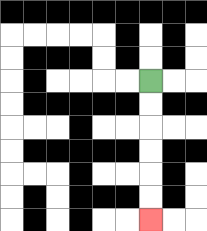{'start': '[6, 3]', 'end': '[6, 9]', 'path_directions': 'D,D,D,D,D,D', 'path_coordinates': '[[6, 3], [6, 4], [6, 5], [6, 6], [6, 7], [6, 8], [6, 9]]'}